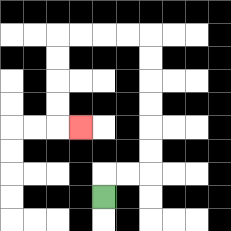{'start': '[4, 8]', 'end': '[3, 5]', 'path_directions': 'U,R,R,U,U,U,U,U,U,L,L,L,L,D,D,D,D,R', 'path_coordinates': '[[4, 8], [4, 7], [5, 7], [6, 7], [6, 6], [6, 5], [6, 4], [6, 3], [6, 2], [6, 1], [5, 1], [4, 1], [3, 1], [2, 1], [2, 2], [2, 3], [2, 4], [2, 5], [3, 5]]'}